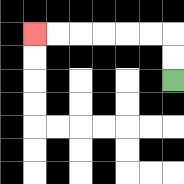{'start': '[7, 3]', 'end': '[1, 1]', 'path_directions': 'U,U,L,L,L,L,L,L', 'path_coordinates': '[[7, 3], [7, 2], [7, 1], [6, 1], [5, 1], [4, 1], [3, 1], [2, 1], [1, 1]]'}